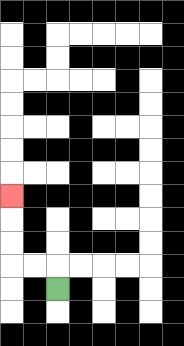{'start': '[2, 12]', 'end': '[0, 8]', 'path_directions': 'U,L,L,U,U,U', 'path_coordinates': '[[2, 12], [2, 11], [1, 11], [0, 11], [0, 10], [0, 9], [0, 8]]'}